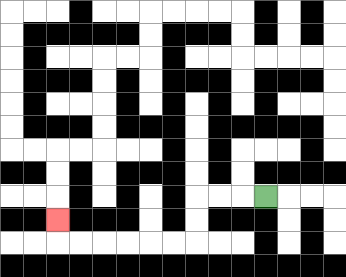{'start': '[11, 8]', 'end': '[2, 9]', 'path_directions': 'L,L,L,D,D,L,L,L,L,L,L,U', 'path_coordinates': '[[11, 8], [10, 8], [9, 8], [8, 8], [8, 9], [8, 10], [7, 10], [6, 10], [5, 10], [4, 10], [3, 10], [2, 10], [2, 9]]'}